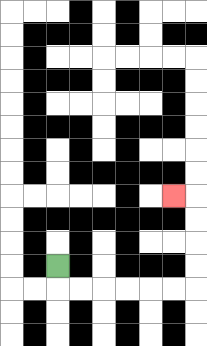{'start': '[2, 11]', 'end': '[7, 8]', 'path_directions': 'D,R,R,R,R,R,R,U,U,U,U,L', 'path_coordinates': '[[2, 11], [2, 12], [3, 12], [4, 12], [5, 12], [6, 12], [7, 12], [8, 12], [8, 11], [8, 10], [8, 9], [8, 8], [7, 8]]'}